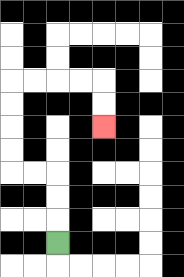{'start': '[2, 10]', 'end': '[4, 5]', 'path_directions': 'U,U,U,L,L,U,U,U,U,R,R,R,R,D,D', 'path_coordinates': '[[2, 10], [2, 9], [2, 8], [2, 7], [1, 7], [0, 7], [0, 6], [0, 5], [0, 4], [0, 3], [1, 3], [2, 3], [3, 3], [4, 3], [4, 4], [4, 5]]'}